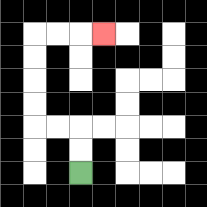{'start': '[3, 7]', 'end': '[4, 1]', 'path_directions': 'U,U,L,L,U,U,U,U,R,R,R', 'path_coordinates': '[[3, 7], [3, 6], [3, 5], [2, 5], [1, 5], [1, 4], [1, 3], [1, 2], [1, 1], [2, 1], [3, 1], [4, 1]]'}